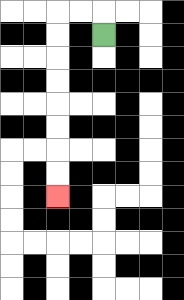{'start': '[4, 1]', 'end': '[2, 8]', 'path_directions': 'U,L,L,D,D,D,D,D,D,D,D', 'path_coordinates': '[[4, 1], [4, 0], [3, 0], [2, 0], [2, 1], [2, 2], [2, 3], [2, 4], [2, 5], [2, 6], [2, 7], [2, 8]]'}